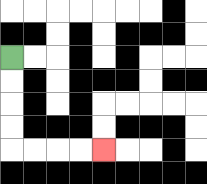{'start': '[0, 2]', 'end': '[4, 6]', 'path_directions': 'D,D,D,D,R,R,R,R', 'path_coordinates': '[[0, 2], [0, 3], [0, 4], [0, 5], [0, 6], [1, 6], [2, 6], [3, 6], [4, 6]]'}